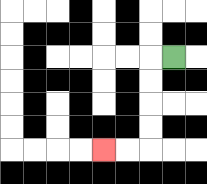{'start': '[7, 2]', 'end': '[4, 6]', 'path_directions': 'L,D,D,D,D,L,L', 'path_coordinates': '[[7, 2], [6, 2], [6, 3], [6, 4], [6, 5], [6, 6], [5, 6], [4, 6]]'}